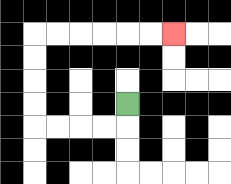{'start': '[5, 4]', 'end': '[7, 1]', 'path_directions': 'D,L,L,L,L,U,U,U,U,R,R,R,R,R,R', 'path_coordinates': '[[5, 4], [5, 5], [4, 5], [3, 5], [2, 5], [1, 5], [1, 4], [1, 3], [1, 2], [1, 1], [2, 1], [3, 1], [4, 1], [5, 1], [6, 1], [7, 1]]'}